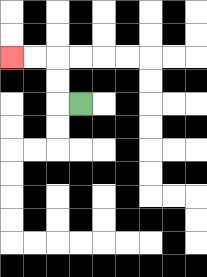{'start': '[3, 4]', 'end': '[0, 2]', 'path_directions': 'L,U,U,L,L', 'path_coordinates': '[[3, 4], [2, 4], [2, 3], [2, 2], [1, 2], [0, 2]]'}